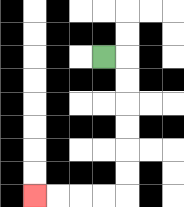{'start': '[4, 2]', 'end': '[1, 8]', 'path_directions': 'R,D,D,D,D,D,D,L,L,L,L', 'path_coordinates': '[[4, 2], [5, 2], [5, 3], [5, 4], [5, 5], [5, 6], [5, 7], [5, 8], [4, 8], [3, 8], [2, 8], [1, 8]]'}